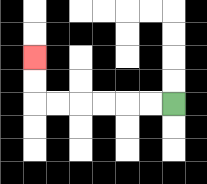{'start': '[7, 4]', 'end': '[1, 2]', 'path_directions': 'L,L,L,L,L,L,U,U', 'path_coordinates': '[[7, 4], [6, 4], [5, 4], [4, 4], [3, 4], [2, 4], [1, 4], [1, 3], [1, 2]]'}